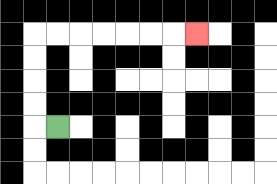{'start': '[2, 5]', 'end': '[8, 1]', 'path_directions': 'L,U,U,U,U,R,R,R,R,R,R,R', 'path_coordinates': '[[2, 5], [1, 5], [1, 4], [1, 3], [1, 2], [1, 1], [2, 1], [3, 1], [4, 1], [5, 1], [6, 1], [7, 1], [8, 1]]'}